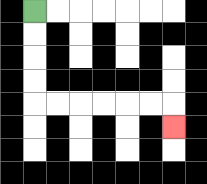{'start': '[1, 0]', 'end': '[7, 5]', 'path_directions': 'D,D,D,D,R,R,R,R,R,R,D', 'path_coordinates': '[[1, 0], [1, 1], [1, 2], [1, 3], [1, 4], [2, 4], [3, 4], [4, 4], [5, 4], [6, 4], [7, 4], [7, 5]]'}